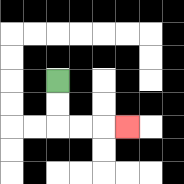{'start': '[2, 3]', 'end': '[5, 5]', 'path_directions': 'D,D,R,R,R', 'path_coordinates': '[[2, 3], [2, 4], [2, 5], [3, 5], [4, 5], [5, 5]]'}